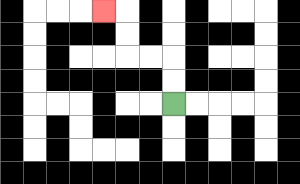{'start': '[7, 4]', 'end': '[4, 0]', 'path_directions': 'U,U,L,L,U,U,L', 'path_coordinates': '[[7, 4], [7, 3], [7, 2], [6, 2], [5, 2], [5, 1], [5, 0], [4, 0]]'}